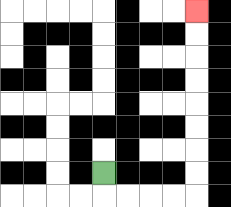{'start': '[4, 7]', 'end': '[8, 0]', 'path_directions': 'D,R,R,R,R,U,U,U,U,U,U,U,U', 'path_coordinates': '[[4, 7], [4, 8], [5, 8], [6, 8], [7, 8], [8, 8], [8, 7], [8, 6], [8, 5], [8, 4], [8, 3], [8, 2], [8, 1], [8, 0]]'}